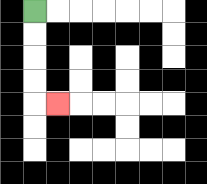{'start': '[1, 0]', 'end': '[2, 4]', 'path_directions': 'D,D,D,D,R', 'path_coordinates': '[[1, 0], [1, 1], [1, 2], [1, 3], [1, 4], [2, 4]]'}